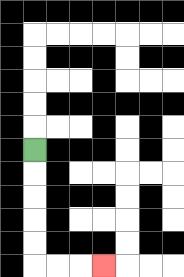{'start': '[1, 6]', 'end': '[4, 11]', 'path_directions': 'D,D,D,D,D,R,R,R', 'path_coordinates': '[[1, 6], [1, 7], [1, 8], [1, 9], [1, 10], [1, 11], [2, 11], [3, 11], [4, 11]]'}